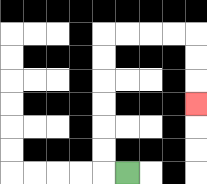{'start': '[5, 7]', 'end': '[8, 4]', 'path_directions': 'L,U,U,U,U,U,U,R,R,R,R,D,D,D', 'path_coordinates': '[[5, 7], [4, 7], [4, 6], [4, 5], [4, 4], [4, 3], [4, 2], [4, 1], [5, 1], [6, 1], [7, 1], [8, 1], [8, 2], [8, 3], [8, 4]]'}